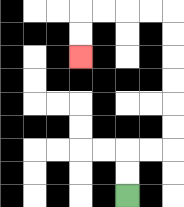{'start': '[5, 8]', 'end': '[3, 2]', 'path_directions': 'U,U,R,R,U,U,U,U,U,U,L,L,L,L,D,D', 'path_coordinates': '[[5, 8], [5, 7], [5, 6], [6, 6], [7, 6], [7, 5], [7, 4], [7, 3], [7, 2], [7, 1], [7, 0], [6, 0], [5, 0], [4, 0], [3, 0], [3, 1], [3, 2]]'}